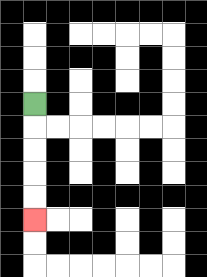{'start': '[1, 4]', 'end': '[1, 9]', 'path_directions': 'D,D,D,D,D', 'path_coordinates': '[[1, 4], [1, 5], [1, 6], [1, 7], [1, 8], [1, 9]]'}